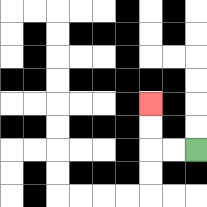{'start': '[8, 6]', 'end': '[6, 4]', 'path_directions': 'L,L,U,U', 'path_coordinates': '[[8, 6], [7, 6], [6, 6], [6, 5], [6, 4]]'}